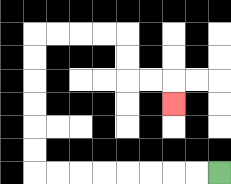{'start': '[9, 7]', 'end': '[7, 4]', 'path_directions': 'L,L,L,L,L,L,L,L,U,U,U,U,U,U,R,R,R,R,D,D,R,R,D', 'path_coordinates': '[[9, 7], [8, 7], [7, 7], [6, 7], [5, 7], [4, 7], [3, 7], [2, 7], [1, 7], [1, 6], [1, 5], [1, 4], [1, 3], [1, 2], [1, 1], [2, 1], [3, 1], [4, 1], [5, 1], [5, 2], [5, 3], [6, 3], [7, 3], [7, 4]]'}